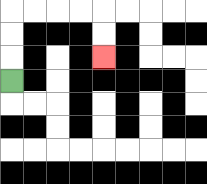{'start': '[0, 3]', 'end': '[4, 2]', 'path_directions': 'U,U,U,R,R,R,R,D,D', 'path_coordinates': '[[0, 3], [0, 2], [0, 1], [0, 0], [1, 0], [2, 0], [3, 0], [4, 0], [4, 1], [4, 2]]'}